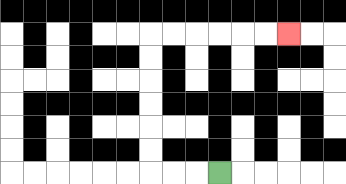{'start': '[9, 7]', 'end': '[12, 1]', 'path_directions': 'L,L,L,U,U,U,U,U,U,R,R,R,R,R,R', 'path_coordinates': '[[9, 7], [8, 7], [7, 7], [6, 7], [6, 6], [6, 5], [6, 4], [6, 3], [6, 2], [6, 1], [7, 1], [8, 1], [9, 1], [10, 1], [11, 1], [12, 1]]'}